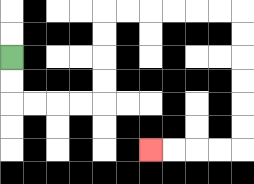{'start': '[0, 2]', 'end': '[6, 6]', 'path_directions': 'D,D,R,R,R,R,U,U,U,U,R,R,R,R,R,R,D,D,D,D,D,D,L,L,L,L', 'path_coordinates': '[[0, 2], [0, 3], [0, 4], [1, 4], [2, 4], [3, 4], [4, 4], [4, 3], [4, 2], [4, 1], [4, 0], [5, 0], [6, 0], [7, 0], [8, 0], [9, 0], [10, 0], [10, 1], [10, 2], [10, 3], [10, 4], [10, 5], [10, 6], [9, 6], [8, 6], [7, 6], [6, 6]]'}